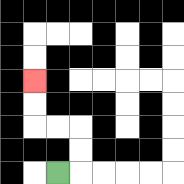{'start': '[2, 7]', 'end': '[1, 3]', 'path_directions': 'R,U,U,L,L,U,U', 'path_coordinates': '[[2, 7], [3, 7], [3, 6], [3, 5], [2, 5], [1, 5], [1, 4], [1, 3]]'}